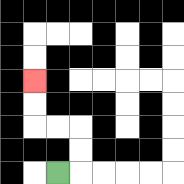{'start': '[2, 7]', 'end': '[1, 3]', 'path_directions': 'R,U,U,L,L,U,U', 'path_coordinates': '[[2, 7], [3, 7], [3, 6], [3, 5], [2, 5], [1, 5], [1, 4], [1, 3]]'}